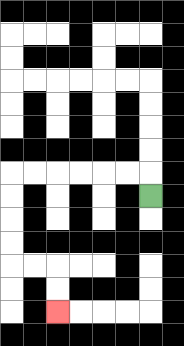{'start': '[6, 8]', 'end': '[2, 13]', 'path_directions': 'U,L,L,L,L,L,L,D,D,D,D,R,R,D,D', 'path_coordinates': '[[6, 8], [6, 7], [5, 7], [4, 7], [3, 7], [2, 7], [1, 7], [0, 7], [0, 8], [0, 9], [0, 10], [0, 11], [1, 11], [2, 11], [2, 12], [2, 13]]'}